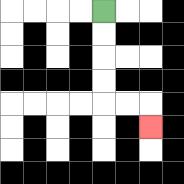{'start': '[4, 0]', 'end': '[6, 5]', 'path_directions': 'D,D,D,D,R,R,D', 'path_coordinates': '[[4, 0], [4, 1], [4, 2], [4, 3], [4, 4], [5, 4], [6, 4], [6, 5]]'}